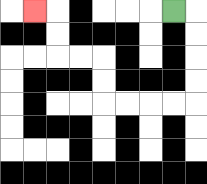{'start': '[7, 0]', 'end': '[1, 0]', 'path_directions': 'R,D,D,D,D,L,L,L,L,U,U,L,L,U,U,L', 'path_coordinates': '[[7, 0], [8, 0], [8, 1], [8, 2], [8, 3], [8, 4], [7, 4], [6, 4], [5, 4], [4, 4], [4, 3], [4, 2], [3, 2], [2, 2], [2, 1], [2, 0], [1, 0]]'}